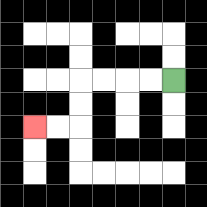{'start': '[7, 3]', 'end': '[1, 5]', 'path_directions': 'L,L,L,L,D,D,L,L', 'path_coordinates': '[[7, 3], [6, 3], [5, 3], [4, 3], [3, 3], [3, 4], [3, 5], [2, 5], [1, 5]]'}